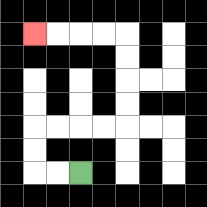{'start': '[3, 7]', 'end': '[1, 1]', 'path_directions': 'L,L,U,U,R,R,R,R,U,U,U,U,L,L,L,L', 'path_coordinates': '[[3, 7], [2, 7], [1, 7], [1, 6], [1, 5], [2, 5], [3, 5], [4, 5], [5, 5], [5, 4], [5, 3], [5, 2], [5, 1], [4, 1], [3, 1], [2, 1], [1, 1]]'}